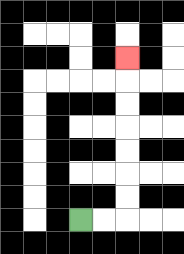{'start': '[3, 9]', 'end': '[5, 2]', 'path_directions': 'R,R,U,U,U,U,U,U,U', 'path_coordinates': '[[3, 9], [4, 9], [5, 9], [5, 8], [5, 7], [5, 6], [5, 5], [5, 4], [5, 3], [5, 2]]'}